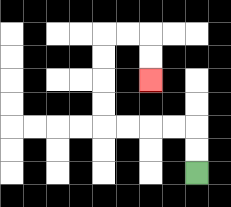{'start': '[8, 7]', 'end': '[6, 3]', 'path_directions': 'U,U,L,L,L,L,U,U,U,U,R,R,D,D', 'path_coordinates': '[[8, 7], [8, 6], [8, 5], [7, 5], [6, 5], [5, 5], [4, 5], [4, 4], [4, 3], [4, 2], [4, 1], [5, 1], [6, 1], [6, 2], [6, 3]]'}